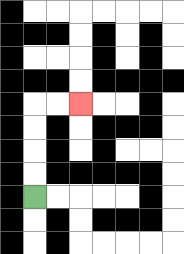{'start': '[1, 8]', 'end': '[3, 4]', 'path_directions': 'U,U,U,U,R,R', 'path_coordinates': '[[1, 8], [1, 7], [1, 6], [1, 5], [1, 4], [2, 4], [3, 4]]'}